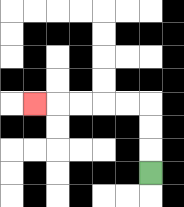{'start': '[6, 7]', 'end': '[1, 4]', 'path_directions': 'U,U,U,L,L,L,L,L', 'path_coordinates': '[[6, 7], [6, 6], [6, 5], [6, 4], [5, 4], [4, 4], [3, 4], [2, 4], [1, 4]]'}